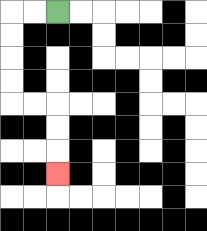{'start': '[2, 0]', 'end': '[2, 7]', 'path_directions': 'L,L,D,D,D,D,R,R,D,D,D', 'path_coordinates': '[[2, 0], [1, 0], [0, 0], [0, 1], [0, 2], [0, 3], [0, 4], [1, 4], [2, 4], [2, 5], [2, 6], [2, 7]]'}